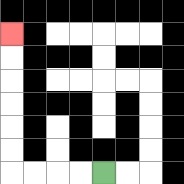{'start': '[4, 7]', 'end': '[0, 1]', 'path_directions': 'L,L,L,L,U,U,U,U,U,U', 'path_coordinates': '[[4, 7], [3, 7], [2, 7], [1, 7], [0, 7], [0, 6], [0, 5], [0, 4], [0, 3], [0, 2], [0, 1]]'}